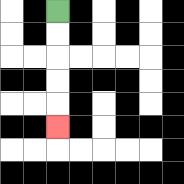{'start': '[2, 0]', 'end': '[2, 5]', 'path_directions': 'D,D,D,D,D', 'path_coordinates': '[[2, 0], [2, 1], [2, 2], [2, 3], [2, 4], [2, 5]]'}